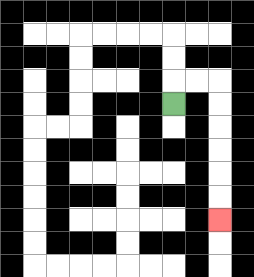{'start': '[7, 4]', 'end': '[9, 9]', 'path_directions': 'U,R,R,D,D,D,D,D,D', 'path_coordinates': '[[7, 4], [7, 3], [8, 3], [9, 3], [9, 4], [9, 5], [9, 6], [9, 7], [9, 8], [9, 9]]'}